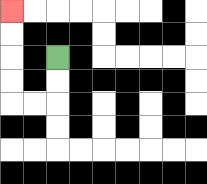{'start': '[2, 2]', 'end': '[0, 0]', 'path_directions': 'D,D,L,L,U,U,U,U', 'path_coordinates': '[[2, 2], [2, 3], [2, 4], [1, 4], [0, 4], [0, 3], [0, 2], [0, 1], [0, 0]]'}